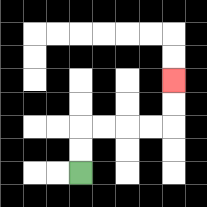{'start': '[3, 7]', 'end': '[7, 3]', 'path_directions': 'U,U,R,R,R,R,U,U', 'path_coordinates': '[[3, 7], [3, 6], [3, 5], [4, 5], [5, 5], [6, 5], [7, 5], [7, 4], [7, 3]]'}